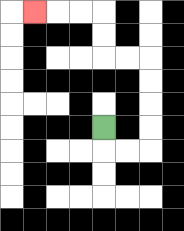{'start': '[4, 5]', 'end': '[1, 0]', 'path_directions': 'D,R,R,U,U,U,U,L,L,U,U,L,L,L', 'path_coordinates': '[[4, 5], [4, 6], [5, 6], [6, 6], [6, 5], [6, 4], [6, 3], [6, 2], [5, 2], [4, 2], [4, 1], [4, 0], [3, 0], [2, 0], [1, 0]]'}